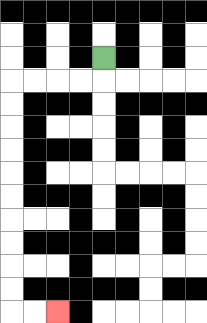{'start': '[4, 2]', 'end': '[2, 13]', 'path_directions': 'D,L,L,L,L,D,D,D,D,D,D,D,D,D,D,R,R', 'path_coordinates': '[[4, 2], [4, 3], [3, 3], [2, 3], [1, 3], [0, 3], [0, 4], [0, 5], [0, 6], [0, 7], [0, 8], [0, 9], [0, 10], [0, 11], [0, 12], [0, 13], [1, 13], [2, 13]]'}